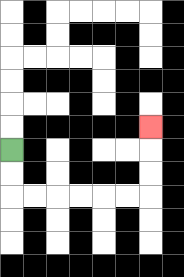{'start': '[0, 6]', 'end': '[6, 5]', 'path_directions': 'D,D,R,R,R,R,R,R,U,U,U', 'path_coordinates': '[[0, 6], [0, 7], [0, 8], [1, 8], [2, 8], [3, 8], [4, 8], [5, 8], [6, 8], [6, 7], [6, 6], [6, 5]]'}